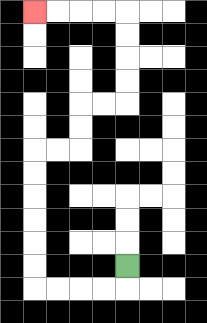{'start': '[5, 11]', 'end': '[1, 0]', 'path_directions': 'D,L,L,L,L,U,U,U,U,U,U,R,R,U,U,R,R,U,U,U,U,L,L,L,L', 'path_coordinates': '[[5, 11], [5, 12], [4, 12], [3, 12], [2, 12], [1, 12], [1, 11], [1, 10], [1, 9], [1, 8], [1, 7], [1, 6], [2, 6], [3, 6], [3, 5], [3, 4], [4, 4], [5, 4], [5, 3], [5, 2], [5, 1], [5, 0], [4, 0], [3, 0], [2, 0], [1, 0]]'}